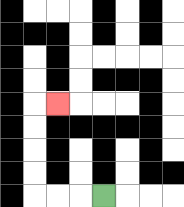{'start': '[4, 8]', 'end': '[2, 4]', 'path_directions': 'L,L,L,U,U,U,U,R', 'path_coordinates': '[[4, 8], [3, 8], [2, 8], [1, 8], [1, 7], [1, 6], [1, 5], [1, 4], [2, 4]]'}